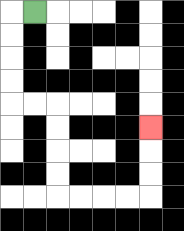{'start': '[1, 0]', 'end': '[6, 5]', 'path_directions': 'L,D,D,D,D,R,R,D,D,D,D,R,R,R,R,U,U,U', 'path_coordinates': '[[1, 0], [0, 0], [0, 1], [0, 2], [0, 3], [0, 4], [1, 4], [2, 4], [2, 5], [2, 6], [2, 7], [2, 8], [3, 8], [4, 8], [5, 8], [6, 8], [6, 7], [6, 6], [6, 5]]'}